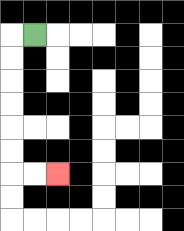{'start': '[1, 1]', 'end': '[2, 7]', 'path_directions': 'L,D,D,D,D,D,D,R,R', 'path_coordinates': '[[1, 1], [0, 1], [0, 2], [0, 3], [0, 4], [0, 5], [0, 6], [0, 7], [1, 7], [2, 7]]'}